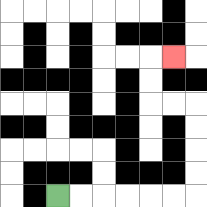{'start': '[2, 8]', 'end': '[7, 2]', 'path_directions': 'R,R,R,R,R,R,U,U,U,U,L,L,U,U,R', 'path_coordinates': '[[2, 8], [3, 8], [4, 8], [5, 8], [6, 8], [7, 8], [8, 8], [8, 7], [8, 6], [8, 5], [8, 4], [7, 4], [6, 4], [6, 3], [6, 2], [7, 2]]'}